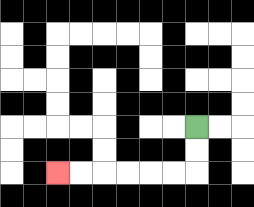{'start': '[8, 5]', 'end': '[2, 7]', 'path_directions': 'D,D,L,L,L,L,L,L', 'path_coordinates': '[[8, 5], [8, 6], [8, 7], [7, 7], [6, 7], [5, 7], [4, 7], [3, 7], [2, 7]]'}